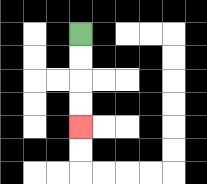{'start': '[3, 1]', 'end': '[3, 5]', 'path_directions': 'D,D,D,D', 'path_coordinates': '[[3, 1], [3, 2], [3, 3], [3, 4], [3, 5]]'}